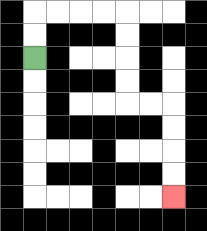{'start': '[1, 2]', 'end': '[7, 8]', 'path_directions': 'U,U,R,R,R,R,D,D,D,D,R,R,D,D,D,D', 'path_coordinates': '[[1, 2], [1, 1], [1, 0], [2, 0], [3, 0], [4, 0], [5, 0], [5, 1], [5, 2], [5, 3], [5, 4], [6, 4], [7, 4], [7, 5], [7, 6], [7, 7], [7, 8]]'}